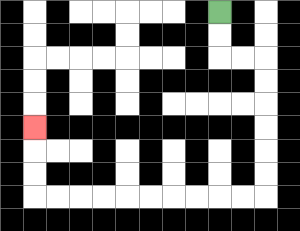{'start': '[9, 0]', 'end': '[1, 5]', 'path_directions': 'D,D,R,R,D,D,D,D,D,D,L,L,L,L,L,L,L,L,L,L,U,U,U', 'path_coordinates': '[[9, 0], [9, 1], [9, 2], [10, 2], [11, 2], [11, 3], [11, 4], [11, 5], [11, 6], [11, 7], [11, 8], [10, 8], [9, 8], [8, 8], [7, 8], [6, 8], [5, 8], [4, 8], [3, 8], [2, 8], [1, 8], [1, 7], [1, 6], [1, 5]]'}